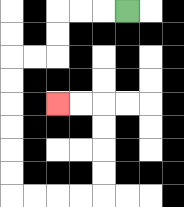{'start': '[5, 0]', 'end': '[2, 4]', 'path_directions': 'L,L,L,D,D,L,L,D,D,D,D,D,D,R,R,R,R,U,U,U,U,L,L', 'path_coordinates': '[[5, 0], [4, 0], [3, 0], [2, 0], [2, 1], [2, 2], [1, 2], [0, 2], [0, 3], [0, 4], [0, 5], [0, 6], [0, 7], [0, 8], [1, 8], [2, 8], [3, 8], [4, 8], [4, 7], [4, 6], [4, 5], [4, 4], [3, 4], [2, 4]]'}